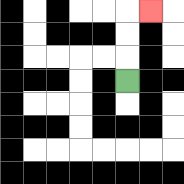{'start': '[5, 3]', 'end': '[6, 0]', 'path_directions': 'U,U,U,R', 'path_coordinates': '[[5, 3], [5, 2], [5, 1], [5, 0], [6, 0]]'}